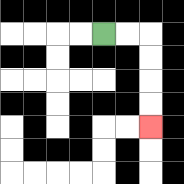{'start': '[4, 1]', 'end': '[6, 5]', 'path_directions': 'R,R,D,D,D,D', 'path_coordinates': '[[4, 1], [5, 1], [6, 1], [6, 2], [6, 3], [6, 4], [6, 5]]'}